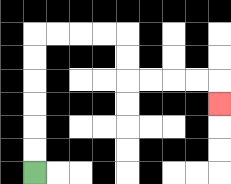{'start': '[1, 7]', 'end': '[9, 4]', 'path_directions': 'U,U,U,U,U,U,R,R,R,R,D,D,R,R,R,R,D', 'path_coordinates': '[[1, 7], [1, 6], [1, 5], [1, 4], [1, 3], [1, 2], [1, 1], [2, 1], [3, 1], [4, 1], [5, 1], [5, 2], [5, 3], [6, 3], [7, 3], [8, 3], [9, 3], [9, 4]]'}